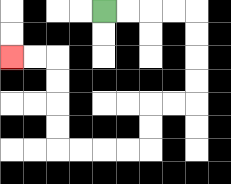{'start': '[4, 0]', 'end': '[0, 2]', 'path_directions': 'R,R,R,R,D,D,D,D,L,L,D,D,L,L,L,L,U,U,U,U,L,L', 'path_coordinates': '[[4, 0], [5, 0], [6, 0], [7, 0], [8, 0], [8, 1], [8, 2], [8, 3], [8, 4], [7, 4], [6, 4], [6, 5], [6, 6], [5, 6], [4, 6], [3, 6], [2, 6], [2, 5], [2, 4], [2, 3], [2, 2], [1, 2], [0, 2]]'}